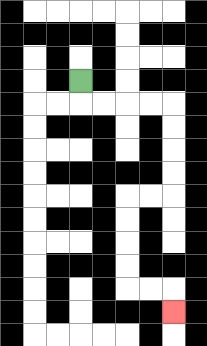{'start': '[3, 3]', 'end': '[7, 13]', 'path_directions': 'D,R,R,R,R,D,D,D,D,L,L,D,D,D,D,R,R,D', 'path_coordinates': '[[3, 3], [3, 4], [4, 4], [5, 4], [6, 4], [7, 4], [7, 5], [7, 6], [7, 7], [7, 8], [6, 8], [5, 8], [5, 9], [5, 10], [5, 11], [5, 12], [6, 12], [7, 12], [7, 13]]'}